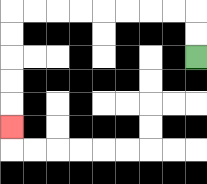{'start': '[8, 2]', 'end': '[0, 5]', 'path_directions': 'U,U,L,L,L,L,L,L,L,L,D,D,D,D,D', 'path_coordinates': '[[8, 2], [8, 1], [8, 0], [7, 0], [6, 0], [5, 0], [4, 0], [3, 0], [2, 0], [1, 0], [0, 0], [0, 1], [0, 2], [0, 3], [0, 4], [0, 5]]'}